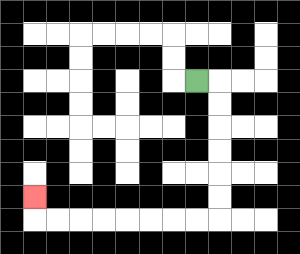{'start': '[8, 3]', 'end': '[1, 8]', 'path_directions': 'R,D,D,D,D,D,D,L,L,L,L,L,L,L,L,U', 'path_coordinates': '[[8, 3], [9, 3], [9, 4], [9, 5], [9, 6], [9, 7], [9, 8], [9, 9], [8, 9], [7, 9], [6, 9], [5, 9], [4, 9], [3, 9], [2, 9], [1, 9], [1, 8]]'}